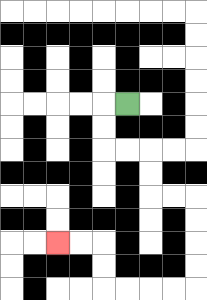{'start': '[5, 4]', 'end': '[2, 10]', 'path_directions': 'L,D,D,R,R,D,D,R,R,D,D,D,D,L,L,L,L,U,U,L,L', 'path_coordinates': '[[5, 4], [4, 4], [4, 5], [4, 6], [5, 6], [6, 6], [6, 7], [6, 8], [7, 8], [8, 8], [8, 9], [8, 10], [8, 11], [8, 12], [7, 12], [6, 12], [5, 12], [4, 12], [4, 11], [4, 10], [3, 10], [2, 10]]'}